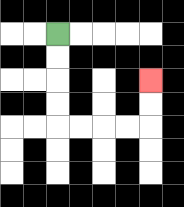{'start': '[2, 1]', 'end': '[6, 3]', 'path_directions': 'D,D,D,D,R,R,R,R,U,U', 'path_coordinates': '[[2, 1], [2, 2], [2, 3], [2, 4], [2, 5], [3, 5], [4, 5], [5, 5], [6, 5], [6, 4], [6, 3]]'}